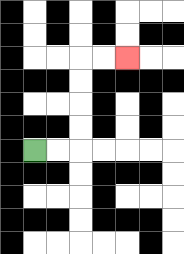{'start': '[1, 6]', 'end': '[5, 2]', 'path_directions': 'R,R,U,U,U,U,R,R', 'path_coordinates': '[[1, 6], [2, 6], [3, 6], [3, 5], [3, 4], [3, 3], [3, 2], [4, 2], [5, 2]]'}